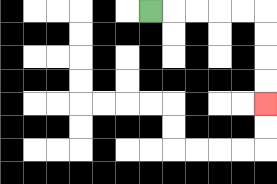{'start': '[6, 0]', 'end': '[11, 4]', 'path_directions': 'R,R,R,R,R,D,D,D,D', 'path_coordinates': '[[6, 0], [7, 0], [8, 0], [9, 0], [10, 0], [11, 0], [11, 1], [11, 2], [11, 3], [11, 4]]'}